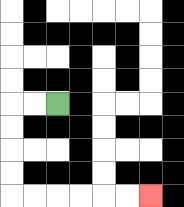{'start': '[2, 4]', 'end': '[6, 8]', 'path_directions': 'L,L,D,D,D,D,R,R,R,R,R,R', 'path_coordinates': '[[2, 4], [1, 4], [0, 4], [0, 5], [0, 6], [0, 7], [0, 8], [1, 8], [2, 8], [3, 8], [4, 8], [5, 8], [6, 8]]'}